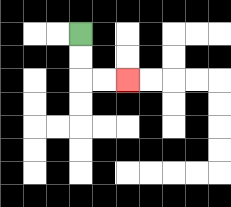{'start': '[3, 1]', 'end': '[5, 3]', 'path_directions': 'D,D,R,R', 'path_coordinates': '[[3, 1], [3, 2], [3, 3], [4, 3], [5, 3]]'}